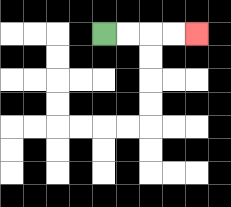{'start': '[4, 1]', 'end': '[8, 1]', 'path_directions': 'R,R,R,R', 'path_coordinates': '[[4, 1], [5, 1], [6, 1], [7, 1], [8, 1]]'}